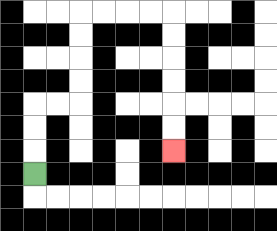{'start': '[1, 7]', 'end': '[7, 6]', 'path_directions': 'U,U,U,R,R,U,U,U,U,R,R,R,R,D,D,D,D,D,D', 'path_coordinates': '[[1, 7], [1, 6], [1, 5], [1, 4], [2, 4], [3, 4], [3, 3], [3, 2], [3, 1], [3, 0], [4, 0], [5, 0], [6, 0], [7, 0], [7, 1], [7, 2], [7, 3], [7, 4], [7, 5], [7, 6]]'}